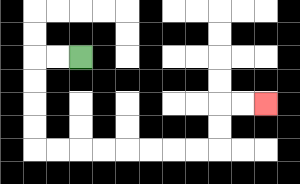{'start': '[3, 2]', 'end': '[11, 4]', 'path_directions': 'L,L,D,D,D,D,R,R,R,R,R,R,R,R,U,U,R,R', 'path_coordinates': '[[3, 2], [2, 2], [1, 2], [1, 3], [1, 4], [1, 5], [1, 6], [2, 6], [3, 6], [4, 6], [5, 6], [6, 6], [7, 6], [8, 6], [9, 6], [9, 5], [9, 4], [10, 4], [11, 4]]'}